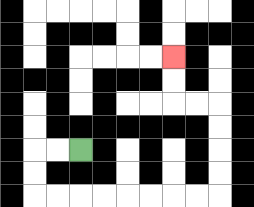{'start': '[3, 6]', 'end': '[7, 2]', 'path_directions': 'L,L,D,D,R,R,R,R,R,R,R,R,U,U,U,U,L,L,U,U', 'path_coordinates': '[[3, 6], [2, 6], [1, 6], [1, 7], [1, 8], [2, 8], [3, 8], [4, 8], [5, 8], [6, 8], [7, 8], [8, 8], [9, 8], [9, 7], [9, 6], [9, 5], [9, 4], [8, 4], [7, 4], [7, 3], [7, 2]]'}